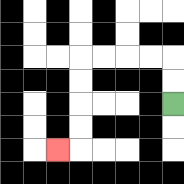{'start': '[7, 4]', 'end': '[2, 6]', 'path_directions': 'U,U,L,L,L,L,D,D,D,D,L', 'path_coordinates': '[[7, 4], [7, 3], [7, 2], [6, 2], [5, 2], [4, 2], [3, 2], [3, 3], [3, 4], [3, 5], [3, 6], [2, 6]]'}